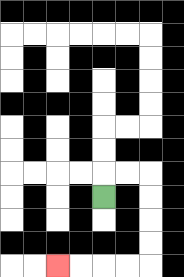{'start': '[4, 8]', 'end': '[2, 11]', 'path_directions': 'U,R,R,D,D,D,D,L,L,L,L', 'path_coordinates': '[[4, 8], [4, 7], [5, 7], [6, 7], [6, 8], [6, 9], [6, 10], [6, 11], [5, 11], [4, 11], [3, 11], [2, 11]]'}